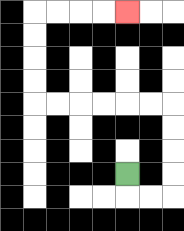{'start': '[5, 7]', 'end': '[5, 0]', 'path_directions': 'D,R,R,U,U,U,U,L,L,L,L,L,L,U,U,U,U,R,R,R,R', 'path_coordinates': '[[5, 7], [5, 8], [6, 8], [7, 8], [7, 7], [7, 6], [7, 5], [7, 4], [6, 4], [5, 4], [4, 4], [3, 4], [2, 4], [1, 4], [1, 3], [1, 2], [1, 1], [1, 0], [2, 0], [3, 0], [4, 0], [5, 0]]'}